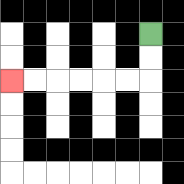{'start': '[6, 1]', 'end': '[0, 3]', 'path_directions': 'D,D,L,L,L,L,L,L', 'path_coordinates': '[[6, 1], [6, 2], [6, 3], [5, 3], [4, 3], [3, 3], [2, 3], [1, 3], [0, 3]]'}